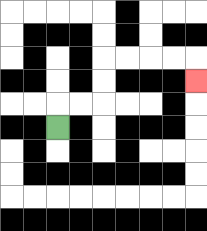{'start': '[2, 5]', 'end': '[8, 3]', 'path_directions': 'U,R,R,U,U,R,R,R,R,D', 'path_coordinates': '[[2, 5], [2, 4], [3, 4], [4, 4], [4, 3], [4, 2], [5, 2], [6, 2], [7, 2], [8, 2], [8, 3]]'}